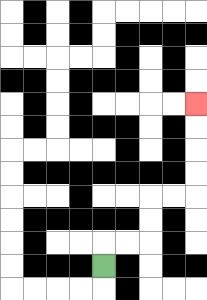{'start': '[4, 11]', 'end': '[8, 4]', 'path_directions': 'U,R,R,U,U,R,R,U,U,U,U', 'path_coordinates': '[[4, 11], [4, 10], [5, 10], [6, 10], [6, 9], [6, 8], [7, 8], [8, 8], [8, 7], [8, 6], [8, 5], [8, 4]]'}